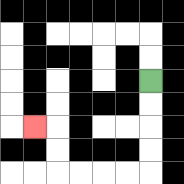{'start': '[6, 3]', 'end': '[1, 5]', 'path_directions': 'D,D,D,D,L,L,L,L,U,U,L', 'path_coordinates': '[[6, 3], [6, 4], [6, 5], [6, 6], [6, 7], [5, 7], [4, 7], [3, 7], [2, 7], [2, 6], [2, 5], [1, 5]]'}